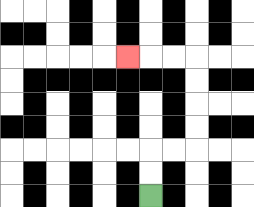{'start': '[6, 8]', 'end': '[5, 2]', 'path_directions': 'U,U,R,R,U,U,U,U,L,L,L', 'path_coordinates': '[[6, 8], [6, 7], [6, 6], [7, 6], [8, 6], [8, 5], [8, 4], [8, 3], [8, 2], [7, 2], [6, 2], [5, 2]]'}